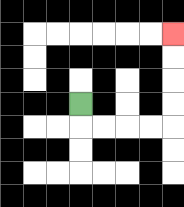{'start': '[3, 4]', 'end': '[7, 1]', 'path_directions': 'D,R,R,R,R,U,U,U,U', 'path_coordinates': '[[3, 4], [3, 5], [4, 5], [5, 5], [6, 5], [7, 5], [7, 4], [7, 3], [7, 2], [7, 1]]'}